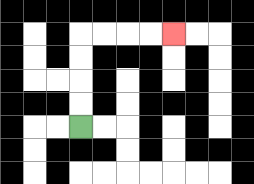{'start': '[3, 5]', 'end': '[7, 1]', 'path_directions': 'U,U,U,U,R,R,R,R', 'path_coordinates': '[[3, 5], [3, 4], [3, 3], [3, 2], [3, 1], [4, 1], [5, 1], [6, 1], [7, 1]]'}